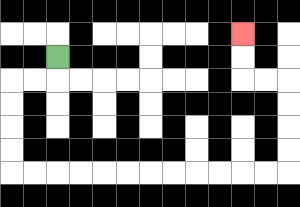{'start': '[2, 2]', 'end': '[10, 1]', 'path_directions': 'D,L,L,D,D,D,D,R,R,R,R,R,R,R,R,R,R,R,R,U,U,U,U,L,L,U,U', 'path_coordinates': '[[2, 2], [2, 3], [1, 3], [0, 3], [0, 4], [0, 5], [0, 6], [0, 7], [1, 7], [2, 7], [3, 7], [4, 7], [5, 7], [6, 7], [7, 7], [8, 7], [9, 7], [10, 7], [11, 7], [12, 7], [12, 6], [12, 5], [12, 4], [12, 3], [11, 3], [10, 3], [10, 2], [10, 1]]'}